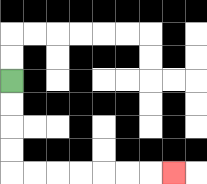{'start': '[0, 3]', 'end': '[7, 7]', 'path_directions': 'D,D,D,D,R,R,R,R,R,R,R', 'path_coordinates': '[[0, 3], [0, 4], [0, 5], [0, 6], [0, 7], [1, 7], [2, 7], [3, 7], [4, 7], [5, 7], [6, 7], [7, 7]]'}